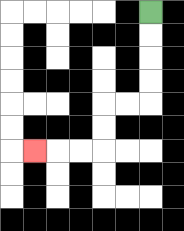{'start': '[6, 0]', 'end': '[1, 6]', 'path_directions': 'D,D,D,D,L,L,D,D,L,L,L', 'path_coordinates': '[[6, 0], [6, 1], [6, 2], [6, 3], [6, 4], [5, 4], [4, 4], [4, 5], [4, 6], [3, 6], [2, 6], [1, 6]]'}